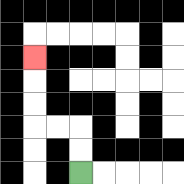{'start': '[3, 7]', 'end': '[1, 2]', 'path_directions': 'U,U,L,L,U,U,U', 'path_coordinates': '[[3, 7], [3, 6], [3, 5], [2, 5], [1, 5], [1, 4], [1, 3], [1, 2]]'}